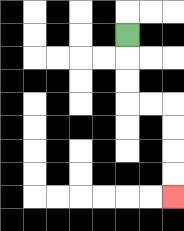{'start': '[5, 1]', 'end': '[7, 8]', 'path_directions': 'D,D,D,R,R,D,D,D,D', 'path_coordinates': '[[5, 1], [5, 2], [5, 3], [5, 4], [6, 4], [7, 4], [7, 5], [7, 6], [7, 7], [7, 8]]'}